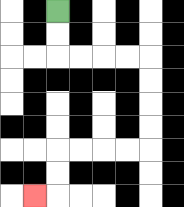{'start': '[2, 0]', 'end': '[1, 8]', 'path_directions': 'D,D,R,R,R,R,D,D,D,D,L,L,L,L,D,D,L', 'path_coordinates': '[[2, 0], [2, 1], [2, 2], [3, 2], [4, 2], [5, 2], [6, 2], [6, 3], [6, 4], [6, 5], [6, 6], [5, 6], [4, 6], [3, 6], [2, 6], [2, 7], [2, 8], [1, 8]]'}